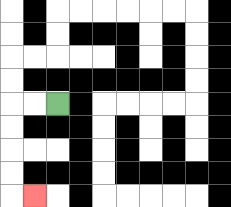{'start': '[2, 4]', 'end': '[1, 8]', 'path_directions': 'L,L,D,D,D,D,R', 'path_coordinates': '[[2, 4], [1, 4], [0, 4], [0, 5], [0, 6], [0, 7], [0, 8], [1, 8]]'}